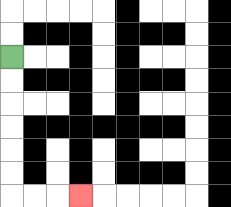{'start': '[0, 2]', 'end': '[3, 8]', 'path_directions': 'D,D,D,D,D,D,R,R,R', 'path_coordinates': '[[0, 2], [0, 3], [0, 4], [0, 5], [0, 6], [0, 7], [0, 8], [1, 8], [2, 8], [3, 8]]'}